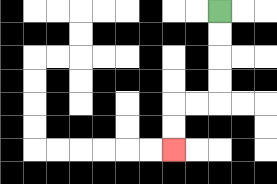{'start': '[9, 0]', 'end': '[7, 6]', 'path_directions': 'D,D,D,D,L,L,D,D', 'path_coordinates': '[[9, 0], [9, 1], [9, 2], [9, 3], [9, 4], [8, 4], [7, 4], [7, 5], [7, 6]]'}